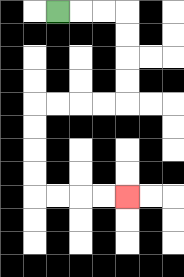{'start': '[2, 0]', 'end': '[5, 8]', 'path_directions': 'R,R,R,D,D,D,D,L,L,L,L,D,D,D,D,R,R,R,R', 'path_coordinates': '[[2, 0], [3, 0], [4, 0], [5, 0], [5, 1], [5, 2], [5, 3], [5, 4], [4, 4], [3, 4], [2, 4], [1, 4], [1, 5], [1, 6], [1, 7], [1, 8], [2, 8], [3, 8], [4, 8], [5, 8]]'}